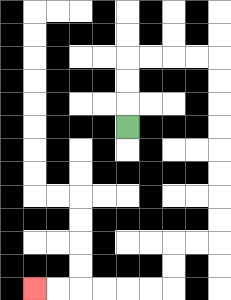{'start': '[5, 5]', 'end': '[1, 12]', 'path_directions': 'U,U,U,R,R,R,R,D,D,D,D,D,D,D,D,L,L,D,D,L,L,L,L,L,L', 'path_coordinates': '[[5, 5], [5, 4], [5, 3], [5, 2], [6, 2], [7, 2], [8, 2], [9, 2], [9, 3], [9, 4], [9, 5], [9, 6], [9, 7], [9, 8], [9, 9], [9, 10], [8, 10], [7, 10], [7, 11], [7, 12], [6, 12], [5, 12], [4, 12], [3, 12], [2, 12], [1, 12]]'}